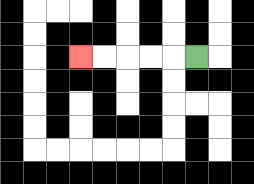{'start': '[8, 2]', 'end': '[3, 2]', 'path_directions': 'L,L,L,L,L', 'path_coordinates': '[[8, 2], [7, 2], [6, 2], [5, 2], [4, 2], [3, 2]]'}